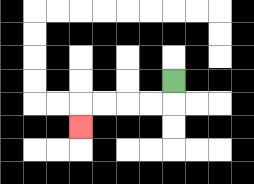{'start': '[7, 3]', 'end': '[3, 5]', 'path_directions': 'D,L,L,L,L,D', 'path_coordinates': '[[7, 3], [7, 4], [6, 4], [5, 4], [4, 4], [3, 4], [3, 5]]'}